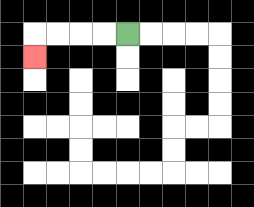{'start': '[5, 1]', 'end': '[1, 2]', 'path_directions': 'L,L,L,L,D', 'path_coordinates': '[[5, 1], [4, 1], [3, 1], [2, 1], [1, 1], [1, 2]]'}